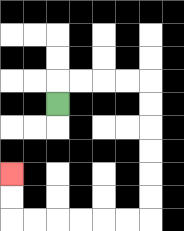{'start': '[2, 4]', 'end': '[0, 7]', 'path_directions': 'U,R,R,R,R,D,D,D,D,D,D,L,L,L,L,L,L,U,U', 'path_coordinates': '[[2, 4], [2, 3], [3, 3], [4, 3], [5, 3], [6, 3], [6, 4], [6, 5], [6, 6], [6, 7], [6, 8], [6, 9], [5, 9], [4, 9], [3, 9], [2, 9], [1, 9], [0, 9], [0, 8], [0, 7]]'}